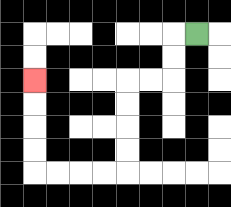{'start': '[8, 1]', 'end': '[1, 3]', 'path_directions': 'L,D,D,L,L,D,D,D,D,L,L,L,L,U,U,U,U', 'path_coordinates': '[[8, 1], [7, 1], [7, 2], [7, 3], [6, 3], [5, 3], [5, 4], [5, 5], [5, 6], [5, 7], [4, 7], [3, 7], [2, 7], [1, 7], [1, 6], [1, 5], [1, 4], [1, 3]]'}